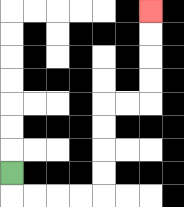{'start': '[0, 7]', 'end': '[6, 0]', 'path_directions': 'D,R,R,R,R,U,U,U,U,R,R,U,U,U,U', 'path_coordinates': '[[0, 7], [0, 8], [1, 8], [2, 8], [3, 8], [4, 8], [4, 7], [4, 6], [4, 5], [4, 4], [5, 4], [6, 4], [6, 3], [6, 2], [6, 1], [6, 0]]'}